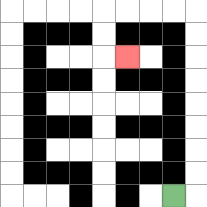{'start': '[7, 8]', 'end': '[5, 2]', 'path_directions': 'R,U,U,U,U,U,U,U,U,L,L,L,L,D,D,R', 'path_coordinates': '[[7, 8], [8, 8], [8, 7], [8, 6], [8, 5], [8, 4], [8, 3], [8, 2], [8, 1], [8, 0], [7, 0], [6, 0], [5, 0], [4, 0], [4, 1], [4, 2], [5, 2]]'}